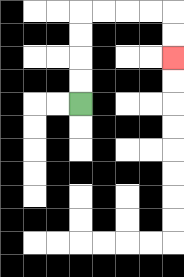{'start': '[3, 4]', 'end': '[7, 2]', 'path_directions': 'U,U,U,U,R,R,R,R,D,D', 'path_coordinates': '[[3, 4], [3, 3], [3, 2], [3, 1], [3, 0], [4, 0], [5, 0], [6, 0], [7, 0], [7, 1], [7, 2]]'}